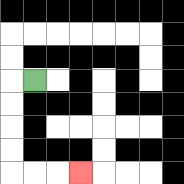{'start': '[1, 3]', 'end': '[3, 7]', 'path_directions': 'L,D,D,D,D,R,R,R', 'path_coordinates': '[[1, 3], [0, 3], [0, 4], [0, 5], [0, 6], [0, 7], [1, 7], [2, 7], [3, 7]]'}